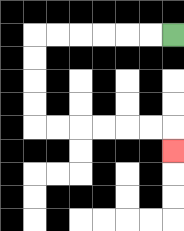{'start': '[7, 1]', 'end': '[7, 6]', 'path_directions': 'L,L,L,L,L,L,D,D,D,D,R,R,R,R,R,R,D', 'path_coordinates': '[[7, 1], [6, 1], [5, 1], [4, 1], [3, 1], [2, 1], [1, 1], [1, 2], [1, 3], [1, 4], [1, 5], [2, 5], [3, 5], [4, 5], [5, 5], [6, 5], [7, 5], [7, 6]]'}